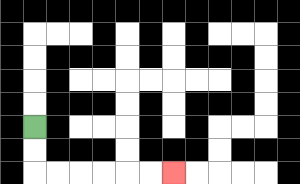{'start': '[1, 5]', 'end': '[7, 7]', 'path_directions': 'D,D,R,R,R,R,R,R', 'path_coordinates': '[[1, 5], [1, 6], [1, 7], [2, 7], [3, 7], [4, 7], [5, 7], [6, 7], [7, 7]]'}